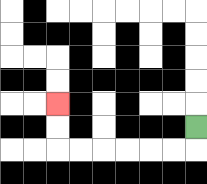{'start': '[8, 5]', 'end': '[2, 4]', 'path_directions': 'D,L,L,L,L,L,L,U,U', 'path_coordinates': '[[8, 5], [8, 6], [7, 6], [6, 6], [5, 6], [4, 6], [3, 6], [2, 6], [2, 5], [2, 4]]'}